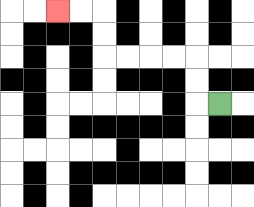{'start': '[9, 4]', 'end': '[2, 0]', 'path_directions': 'L,U,U,L,L,L,L,U,U,L,L', 'path_coordinates': '[[9, 4], [8, 4], [8, 3], [8, 2], [7, 2], [6, 2], [5, 2], [4, 2], [4, 1], [4, 0], [3, 0], [2, 0]]'}